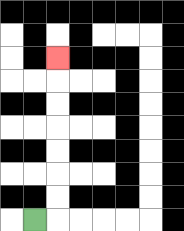{'start': '[1, 9]', 'end': '[2, 2]', 'path_directions': 'R,U,U,U,U,U,U,U', 'path_coordinates': '[[1, 9], [2, 9], [2, 8], [2, 7], [2, 6], [2, 5], [2, 4], [2, 3], [2, 2]]'}